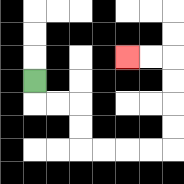{'start': '[1, 3]', 'end': '[5, 2]', 'path_directions': 'D,R,R,D,D,R,R,R,R,U,U,U,U,L,L', 'path_coordinates': '[[1, 3], [1, 4], [2, 4], [3, 4], [3, 5], [3, 6], [4, 6], [5, 6], [6, 6], [7, 6], [7, 5], [7, 4], [7, 3], [7, 2], [6, 2], [5, 2]]'}